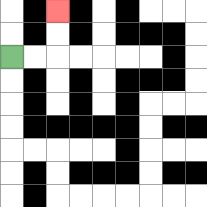{'start': '[0, 2]', 'end': '[2, 0]', 'path_directions': 'R,R,U,U', 'path_coordinates': '[[0, 2], [1, 2], [2, 2], [2, 1], [2, 0]]'}